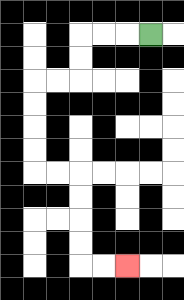{'start': '[6, 1]', 'end': '[5, 11]', 'path_directions': 'L,L,L,D,D,L,L,D,D,D,D,R,R,D,D,D,D,R,R', 'path_coordinates': '[[6, 1], [5, 1], [4, 1], [3, 1], [3, 2], [3, 3], [2, 3], [1, 3], [1, 4], [1, 5], [1, 6], [1, 7], [2, 7], [3, 7], [3, 8], [3, 9], [3, 10], [3, 11], [4, 11], [5, 11]]'}